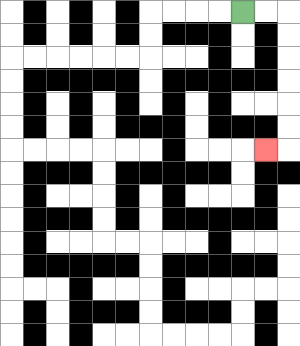{'start': '[10, 0]', 'end': '[11, 6]', 'path_directions': 'R,R,D,D,D,D,D,D,L', 'path_coordinates': '[[10, 0], [11, 0], [12, 0], [12, 1], [12, 2], [12, 3], [12, 4], [12, 5], [12, 6], [11, 6]]'}